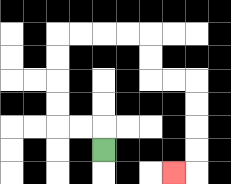{'start': '[4, 6]', 'end': '[7, 7]', 'path_directions': 'U,L,L,U,U,U,U,R,R,R,R,D,D,R,R,D,D,D,D,L', 'path_coordinates': '[[4, 6], [4, 5], [3, 5], [2, 5], [2, 4], [2, 3], [2, 2], [2, 1], [3, 1], [4, 1], [5, 1], [6, 1], [6, 2], [6, 3], [7, 3], [8, 3], [8, 4], [8, 5], [8, 6], [8, 7], [7, 7]]'}